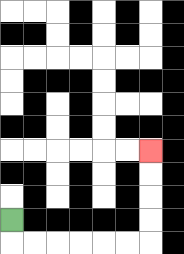{'start': '[0, 9]', 'end': '[6, 6]', 'path_directions': 'D,R,R,R,R,R,R,U,U,U,U', 'path_coordinates': '[[0, 9], [0, 10], [1, 10], [2, 10], [3, 10], [4, 10], [5, 10], [6, 10], [6, 9], [6, 8], [6, 7], [6, 6]]'}